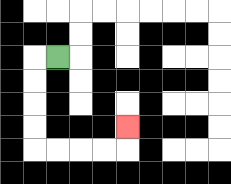{'start': '[2, 2]', 'end': '[5, 5]', 'path_directions': 'L,D,D,D,D,R,R,R,R,U', 'path_coordinates': '[[2, 2], [1, 2], [1, 3], [1, 4], [1, 5], [1, 6], [2, 6], [3, 6], [4, 6], [5, 6], [5, 5]]'}